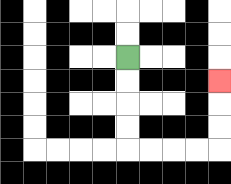{'start': '[5, 2]', 'end': '[9, 3]', 'path_directions': 'D,D,D,D,R,R,R,R,U,U,U', 'path_coordinates': '[[5, 2], [5, 3], [5, 4], [5, 5], [5, 6], [6, 6], [7, 6], [8, 6], [9, 6], [9, 5], [9, 4], [9, 3]]'}